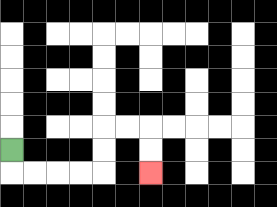{'start': '[0, 6]', 'end': '[6, 7]', 'path_directions': 'D,R,R,R,R,U,U,R,R,D,D', 'path_coordinates': '[[0, 6], [0, 7], [1, 7], [2, 7], [3, 7], [4, 7], [4, 6], [4, 5], [5, 5], [6, 5], [6, 6], [6, 7]]'}